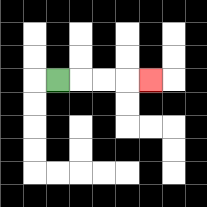{'start': '[2, 3]', 'end': '[6, 3]', 'path_directions': 'R,R,R,R', 'path_coordinates': '[[2, 3], [3, 3], [4, 3], [5, 3], [6, 3]]'}